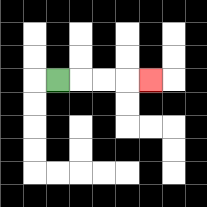{'start': '[2, 3]', 'end': '[6, 3]', 'path_directions': 'R,R,R,R', 'path_coordinates': '[[2, 3], [3, 3], [4, 3], [5, 3], [6, 3]]'}